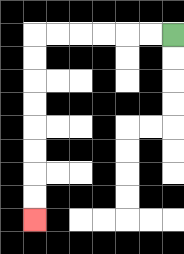{'start': '[7, 1]', 'end': '[1, 9]', 'path_directions': 'L,L,L,L,L,L,D,D,D,D,D,D,D,D', 'path_coordinates': '[[7, 1], [6, 1], [5, 1], [4, 1], [3, 1], [2, 1], [1, 1], [1, 2], [1, 3], [1, 4], [1, 5], [1, 6], [1, 7], [1, 8], [1, 9]]'}